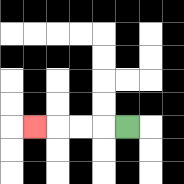{'start': '[5, 5]', 'end': '[1, 5]', 'path_directions': 'L,L,L,L', 'path_coordinates': '[[5, 5], [4, 5], [3, 5], [2, 5], [1, 5]]'}